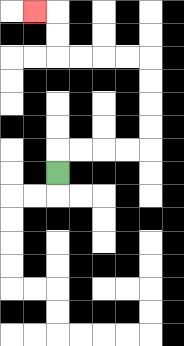{'start': '[2, 7]', 'end': '[1, 0]', 'path_directions': 'U,R,R,R,R,U,U,U,U,L,L,L,L,U,U,L', 'path_coordinates': '[[2, 7], [2, 6], [3, 6], [4, 6], [5, 6], [6, 6], [6, 5], [6, 4], [6, 3], [6, 2], [5, 2], [4, 2], [3, 2], [2, 2], [2, 1], [2, 0], [1, 0]]'}